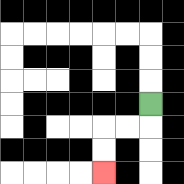{'start': '[6, 4]', 'end': '[4, 7]', 'path_directions': 'D,L,L,D,D', 'path_coordinates': '[[6, 4], [6, 5], [5, 5], [4, 5], [4, 6], [4, 7]]'}